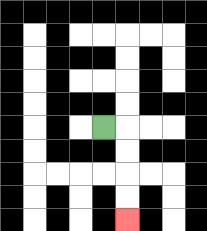{'start': '[4, 5]', 'end': '[5, 9]', 'path_directions': 'R,D,D,D,D', 'path_coordinates': '[[4, 5], [5, 5], [5, 6], [5, 7], [5, 8], [5, 9]]'}